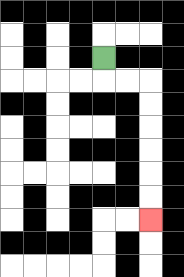{'start': '[4, 2]', 'end': '[6, 9]', 'path_directions': 'D,R,R,D,D,D,D,D,D', 'path_coordinates': '[[4, 2], [4, 3], [5, 3], [6, 3], [6, 4], [6, 5], [6, 6], [6, 7], [6, 8], [6, 9]]'}